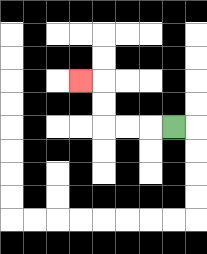{'start': '[7, 5]', 'end': '[3, 3]', 'path_directions': 'L,L,L,U,U,L', 'path_coordinates': '[[7, 5], [6, 5], [5, 5], [4, 5], [4, 4], [4, 3], [3, 3]]'}